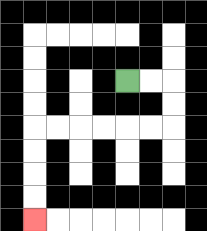{'start': '[5, 3]', 'end': '[1, 9]', 'path_directions': 'R,R,D,D,L,L,L,L,L,L,D,D,D,D', 'path_coordinates': '[[5, 3], [6, 3], [7, 3], [7, 4], [7, 5], [6, 5], [5, 5], [4, 5], [3, 5], [2, 5], [1, 5], [1, 6], [1, 7], [1, 8], [1, 9]]'}